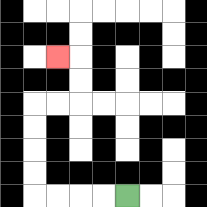{'start': '[5, 8]', 'end': '[2, 2]', 'path_directions': 'L,L,L,L,U,U,U,U,R,R,U,U,L', 'path_coordinates': '[[5, 8], [4, 8], [3, 8], [2, 8], [1, 8], [1, 7], [1, 6], [1, 5], [1, 4], [2, 4], [3, 4], [3, 3], [3, 2], [2, 2]]'}